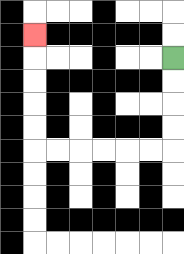{'start': '[7, 2]', 'end': '[1, 1]', 'path_directions': 'D,D,D,D,L,L,L,L,L,L,U,U,U,U,U', 'path_coordinates': '[[7, 2], [7, 3], [7, 4], [7, 5], [7, 6], [6, 6], [5, 6], [4, 6], [3, 6], [2, 6], [1, 6], [1, 5], [1, 4], [1, 3], [1, 2], [1, 1]]'}